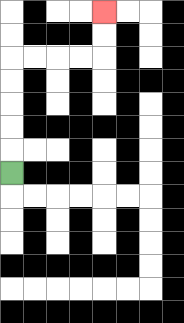{'start': '[0, 7]', 'end': '[4, 0]', 'path_directions': 'U,U,U,U,U,R,R,R,R,U,U', 'path_coordinates': '[[0, 7], [0, 6], [0, 5], [0, 4], [0, 3], [0, 2], [1, 2], [2, 2], [3, 2], [4, 2], [4, 1], [4, 0]]'}